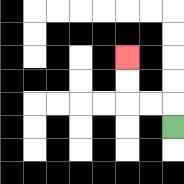{'start': '[7, 5]', 'end': '[5, 2]', 'path_directions': 'U,L,L,U,U', 'path_coordinates': '[[7, 5], [7, 4], [6, 4], [5, 4], [5, 3], [5, 2]]'}